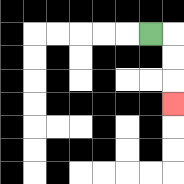{'start': '[6, 1]', 'end': '[7, 4]', 'path_directions': 'R,D,D,D', 'path_coordinates': '[[6, 1], [7, 1], [7, 2], [7, 3], [7, 4]]'}